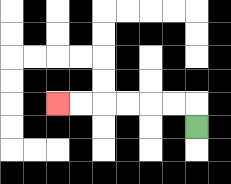{'start': '[8, 5]', 'end': '[2, 4]', 'path_directions': 'U,L,L,L,L,L,L', 'path_coordinates': '[[8, 5], [8, 4], [7, 4], [6, 4], [5, 4], [4, 4], [3, 4], [2, 4]]'}